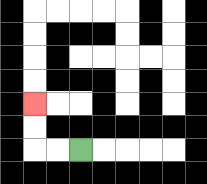{'start': '[3, 6]', 'end': '[1, 4]', 'path_directions': 'L,L,U,U', 'path_coordinates': '[[3, 6], [2, 6], [1, 6], [1, 5], [1, 4]]'}